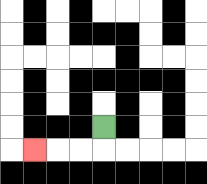{'start': '[4, 5]', 'end': '[1, 6]', 'path_directions': 'D,L,L,L', 'path_coordinates': '[[4, 5], [4, 6], [3, 6], [2, 6], [1, 6]]'}